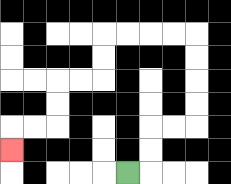{'start': '[5, 7]', 'end': '[0, 6]', 'path_directions': 'R,U,U,R,R,U,U,U,U,L,L,L,L,D,D,L,L,D,D,L,L,D', 'path_coordinates': '[[5, 7], [6, 7], [6, 6], [6, 5], [7, 5], [8, 5], [8, 4], [8, 3], [8, 2], [8, 1], [7, 1], [6, 1], [5, 1], [4, 1], [4, 2], [4, 3], [3, 3], [2, 3], [2, 4], [2, 5], [1, 5], [0, 5], [0, 6]]'}